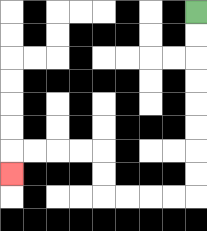{'start': '[8, 0]', 'end': '[0, 7]', 'path_directions': 'D,D,D,D,D,D,D,D,L,L,L,L,U,U,L,L,L,L,D', 'path_coordinates': '[[8, 0], [8, 1], [8, 2], [8, 3], [8, 4], [8, 5], [8, 6], [8, 7], [8, 8], [7, 8], [6, 8], [5, 8], [4, 8], [4, 7], [4, 6], [3, 6], [2, 6], [1, 6], [0, 6], [0, 7]]'}